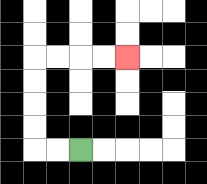{'start': '[3, 6]', 'end': '[5, 2]', 'path_directions': 'L,L,U,U,U,U,R,R,R,R', 'path_coordinates': '[[3, 6], [2, 6], [1, 6], [1, 5], [1, 4], [1, 3], [1, 2], [2, 2], [3, 2], [4, 2], [5, 2]]'}